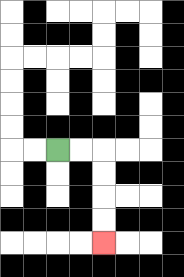{'start': '[2, 6]', 'end': '[4, 10]', 'path_directions': 'R,R,D,D,D,D', 'path_coordinates': '[[2, 6], [3, 6], [4, 6], [4, 7], [4, 8], [4, 9], [4, 10]]'}